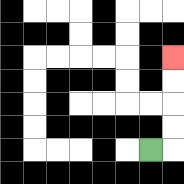{'start': '[6, 6]', 'end': '[7, 2]', 'path_directions': 'R,U,U,U,U', 'path_coordinates': '[[6, 6], [7, 6], [7, 5], [7, 4], [7, 3], [7, 2]]'}